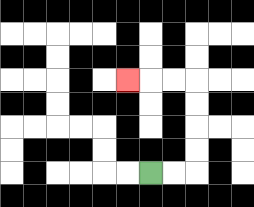{'start': '[6, 7]', 'end': '[5, 3]', 'path_directions': 'R,R,U,U,U,U,L,L,L', 'path_coordinates': '[[6, 7], [7, 7], [8, 7], [8, 6], [8, 5], [8, 4], [8, 3], [7, 3], [6, 3], [5, 3]]'}